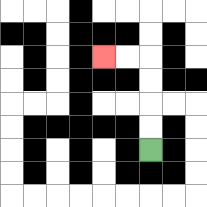{'start': '[6, 6]', 'end': '[4, 2]', 'path_directions': 'U,U,U,U,L,L', 'path_coordinates': '[[6, 6], [6, 5], [6, 4], [6, 3], [6, 2], [5, 2], [4, 2]]'}